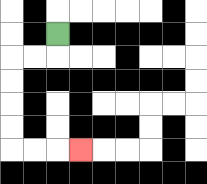{'start': '[2, 1]', 'end': '[3, 6]', 'path_directions': 'D,L,L,D,D,D,D,R,R,R', 'path_coordinates': '[[2, 1], [2, 2], [1, 2], [0, 2], [0, 3], [0, 4], [0, 5], [0, 6], [1, 6], [2, 6], [3, 6]]'}